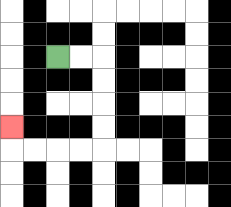{'start': '[2, 2]', 'end': '[0, 5]', 'path_directions': 'R,R,D,D,D,D,L,L,L,L,U', 'path_coordinates': '[[2, 2], [3, 2], [4, 2], [4, 3], [4, 4], [4, 5], [4, 6], [3, 6], [2, 6], [1, 6], [0, 6], [0, 5]]'}